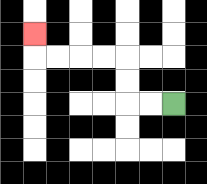{'start': '[7, 4]', 'end': '[1, 1]', 'path_directions': 'L,L,U,U,L,L,L,L,U', 'path_coordinates': '[[7, 4], [6, 4], [5, 4], [5, 3], [5, 2], [4, 2], [3, 2], [2, 2], [1, 2], [1, 1]]'}